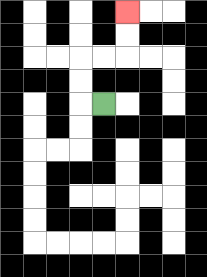{'start': '[4, 4]', 'end': '[5, 0]', 'path_directions': 'L,U,U,R,R,U,U', 'path_coordinates': '[[4, 4], [3, 4], [3, 3], [3, 2], [4, 2], [5, 2], [5, 1], [5, 0]]'}